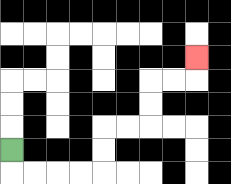{'start': '[0, 6]', 'end': '[8, 2]', 'path_directions': 'D,R,R,R,R,U,U,R,R,U,U,R,R,U', 'path_coordinates': '[[0, 6], [0, 7], [1, 7], [2, 7], [3, 7], [4, 7], [4, 6], [4, 5], [5, 5], [6, 5], [6, 4], [6, 3], [7, 3], [8, 3], [8, 2]]'}